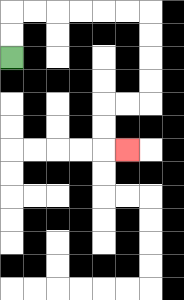{'start': '[0, 2]', 'end': '[5, 6]', 'path_directions': 'U,U,R,R,R,R,R,R,D,D,D,D,L,L,D,D,R', 'path_coordinates': '[[0, 2], [0, 1], [0, 0], [1, 0], [2, 0], [3, 0], [4, 0], [5, 0], [6, 0], [6, 1], [6, 2], [6, 3], [6, 4], [5, 4], [4, 4], [4, 5], [4, 6], [5, 6]]'}